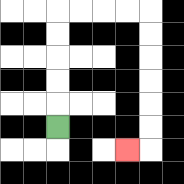{'start': '[2, 5]', 'end': '[5, 6]', 'path_directions': 'U,U,U,U,U,R,R,R,R,D,D,D,D,D,D,L', 'path_coordinates': '[[2, 5], [2, 4], [2, 3], [2, 2], [2, 1], [2, 0], [3, 0], [4, 0], [5, 0], [6, 0], [6, 1], [6, 2], [6, 3], [6, 4], [6, 5], [6, 6], [5, 6]]'}